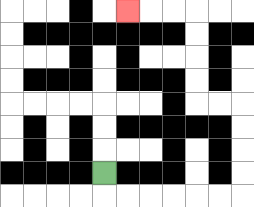{'start': '[4, 7]', 'end': '[5, 0]', 'path_directions': 'D,R,R,R,R,R,R,U,U,U,U,L,L,U,U,U,U,L,L,L', 'path_coordinates': '[[4, 7], [4, 8], [5, 8], [6, 8], [7, 8], [8, 8], [9, 8], [10, 8], [10, 7], [10, 6], [10, 5], [10, 4], [9, 4], [8, 4], [8, 3], [8, 2], [8, 1], [8, 0], [7, 0], [6, 0], [5, 0]]'}